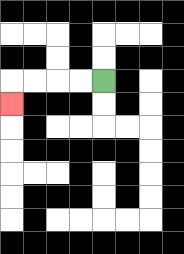{'start': '[4, 3]', 'end': '[0, 4]', 'path_directions': 'L,L,L,L,D', 'path_coordinates': '[[4, 3], [3, 3], [2, 3], [1, 3], [0, 3], [0, 4]]'}